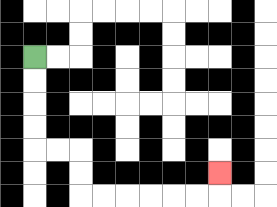{'start': '[1, 2]', 'end': '[9, 7]', 'path_directions': 'D,D,D,D,R,R,D,D,R,R,R,R,R,R,U', 'path_coordinates': '[[1, 2], [1, 3], [1, 4], [1, 5], [1, 6], [2, 6], [3, 6], [3, 7], [3, 8], [4, 8], [5, 8], [6, 8], [7, 8], [8, 8], [9, 8], [9, 7]]'}